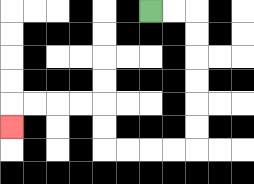{'start': '[6, 0]', 'end': '[0, 5]', 'path_directions': 'R,R,D,D,D,D,D,D,L,L,L,L,U,U,L,L,L,L,D', 'path_coordinates': '[[6, 0], [7, 0], [8, 0], [8, 1], [8, 2], [8, 3], [8, 4], [8, 5], [8, 6], [7, 6], [6, 6], [5, 6], [4, 6], [4, 5], [4, 4], [3, 4], [2, 4], [1, 4], [0, 4], [0, 5]]'}